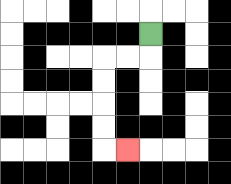{'start': '[6, 1]', 'end': '[5, 6]', 'path_directions': 'D,L,L,D,D,D,D,R', 'path_coordinates': '[[6, 1], [6, 2], [5, 2], [4, 2], [4, 3], [4, 4], [4, 5], [4, 6], [5, 6]]'}